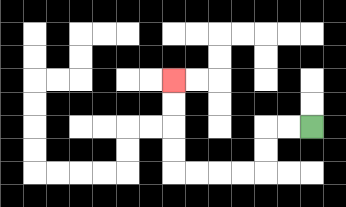{'start': '[13, 5]', 'end': '[7, 3]', 'path_directions': 'L,L,D,D,L,L,L,L,U,U,U,U', 'path_coordinates': '[[13, 5], [12, 5], [11, 5], [11, 6], [11, 7], [10, 7], [9, 7], [8, 7], [7, 7], [7, 6], [7, 5], [7, 4], [7, 3]]'}